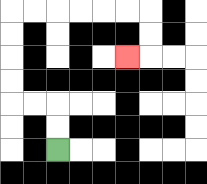{'start': '[2, 6]', 'end': '[5, 2]', 'path_directions': 'U,U,L,L,U,U,U,U,R,R,R,R,R,R,D,D,L', 'path_coordinates': '[[2, 6], [2, 5], [2, 4], [1, 4], [0, 4], [0, 3], [0, 2], [0, 1], [0, 0], [1, 0], [2, 0], [3, 0], [4, 0], [5, 0], [6, 0], [6, 1], [6, 2], [5, 2]]'}